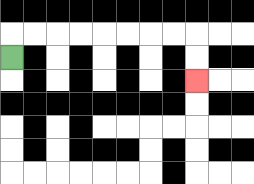{'start': '[0, 2]', 'end': '[8, 3]', 'path_directions': 'U,R,R,R,R,R,R,R,R,D,D', 'path_coordinates': '[[0, 2], [0, 1], [1, 1], [2, 1], [3, 1], [4, 1], [5, 1], [6, 1], [7, 1], [8, 1], [8, 2], [8, 3]]'}